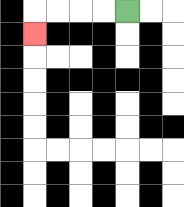{'start': '[5, 0]', 'end': '[1, 1]', 'path_directions': 'L,L,L,L,D', 'path_coordinates': '[[5, 0], [4, 0], [3, 0], [2, 0], [1, 0], [1, 1]]'}